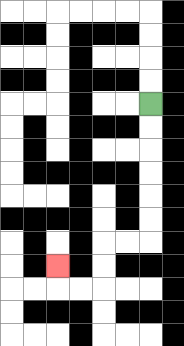{'start': '[6, 4]', 'end': '[2, 11]', 'path_directions': 'D,D,D,D,D,D,L,L,D,D,L,L,U', 'path_coordinates': '[[6, 4], [6, 5], [6, 6], [6, 7], [6, 8], [6, 9], [6, 10], [5, 10], [4, 10], [4, 11], [4, 12], [3, 12], [2, 12], [2, 11]]'}